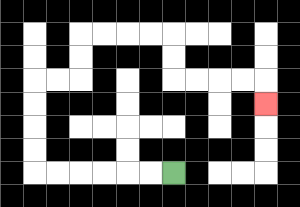{'start': '[7, 7]', 'end': '[11, 4]', 'path_directions': 'L,L,L,L,L,L,U,U,U,U,R,R,U,U,R,R,R,R,D,D,R,R,R,R,D', 'path_coordinates': '[[7, 7], [6, 7], [5, 7], [4, 7], [3, 7], [2, 7], [1, 7], [1, 6], [1, 5], [1, 4], [1, 3], [2, 3], [3, 3], [3, 2], [3, 1], [4, 1], [5, 1], [6, 1], [7, 1], [7, 2], [7, 3], [8, 3], [9, 3], [10, 3], [11, 3], [11, 4]]'}